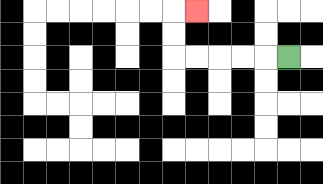{'start': '[12, 2]', 'end': '[8, 0]', 'path_directions': 'L,L,L,L,L,U,U,R', 'path_coordinates': '[[12, 2], [11, 2], [10, 2], [9, 2], [8, 2], [7, 2], [7, 1], [7, 0], [8, 0]]'}